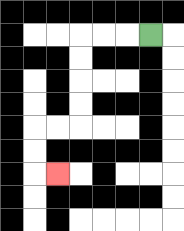{'start': '[6, 1]', 'end': '[2, 7]', 'path_directions': 'L,L,L,D,D,D,D,L,L,D,D,R', 'path_coordinates': '[[6, 1], [5, 1], [4, 1], [3, 1], [3, 2], [3, 3], [3, 4], [3, 5], [2, 5], [1, 5], [1, 6], [1, 7], [2, 7]]'}